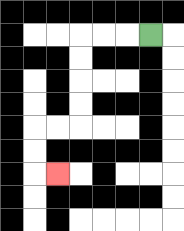{'start': '[6, 1]', 'end': '[2, 7]', 'path_directions': 'L,L,L,D,D,D,D,L,L,D,D,R', 'path_coordinates': '[[6, 1], [5, 1], [4, 1], [3, 1], [3, 2], [3, 3], [3, 4], [3, 5], [2, 5], [1, 5], [1, 6], [1, 7], [2, 7]]'}